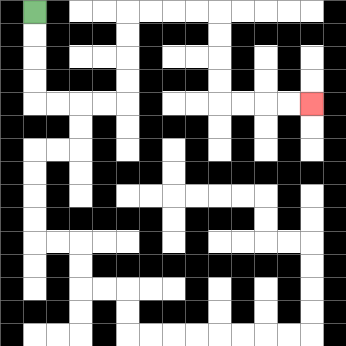{'start': '[1, 0]', 'end': '[13, 4]', 'path_directions': 'D,D,D,D,R,R,R,R,U,U,U,U,R,R,R,R,D,D,D,D,R,R,R,R', 'path_coordinates': '[[1, 0], [1, 1], [1, 2], [1, 3], [1, 4], [2, 4], [3, 4], [4, 4], [5, 4], [5, 3], [5, 2], [5, 1], [5, 0], [6, 0], [7, 0], [8, 0], [9, 0], [9, 1], [9, 2], [9, 3], [9, 4], [10, 4], [11, 4], [12, 4], [13, 4]]'}